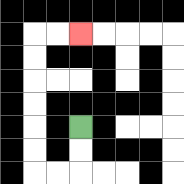{'start': '[3, 5]', 'end': '[3, 1]', 'path_directions': 'D,D,L,L,U,U,U,U,U,U,R,R', 'path_coordinates': '[[3, 5], [3, 6], [3, 7], [2, 7], [1, 7], [1, 6], [1, 5], [1, 4], [1, 3], [1, 2], [1, 1], [2, 1], [3, 1]]'}